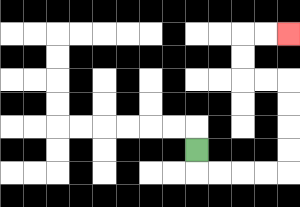{'start': '[8, 6]', 'end': '[12, 1]', 'path_directions': 'D,R,R,R,R,U,U,U,U,L,L,U,U,R,R', 'path_coordinates': '[[8, 6], [8, 7], [9, 7], [10, 7], [11, 7], [12, 7], [12, 6], [12, 5], [12, 4], [12, 3], [11, 3], [10, 3], [10, 2], [10, 1], [11, 1], [12, 1]]'}